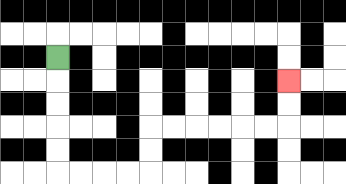{'start': '[2, 2]', 'end': '[12, 3]', 'path_directions': 'D,D,D,D,D,R,R,R,R,U,U,R,R,R,R,R,R,U,U', 'path_coordinates': '[[2, 2], [2, 3], [2, 4], [2, 5], [2, 6], [2, 7], [3, 7], [4, 7], [5, 7], [6, 7], [6, 6], [6, 5], [7, 5], [8, 5], [9, 5], [10, 5], [11, 5], [12, 5], [12, 4], [12, 3]]'}